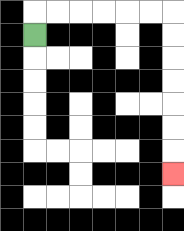{'start': '[1, 1]', 'end': '[7, 7]', 'path_directions': 'U,R,R,R,R,R,R,D,D,D,D,D,D,D', 'path_coordinates': '[[1, 1], [1, 0], [2, 0], [3, 0], [4, 0], [5, 0], [6, 0], [7, 0], [7, 1], [7, 2], [7, 3], [7, 4], [7, 5], [7, 6], [7, 7]]'}